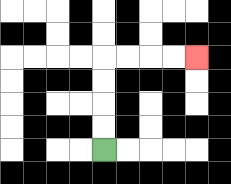{'start': '[4, 6]', 'end': '[8, 2]', 'path_directions': 'U,U,U,U,R,R,R,R', 'path_coordinates': '[[4, 6], [4, 5], [4, 4], [4, 3], [4, 2], [5, 2], [6, 2], [7, 2], [8, 2]]'}